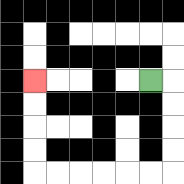{'start': '[6, 3]', 'end': '[1, 3]', 'path_directions': 'R,D,D,D,D,L,L,L,L,L,L,U,U,U,U', 'path_coordinates': '[[6, 3], [7, 3], [7, 4], [7, 5], [7, 6], [7, 7], [6, 7], [5, 7], [4, 7], [3, 7], [2, 7], [1, 7], [1, 6], [1, 5], [1, 4], [1, 3]]'}